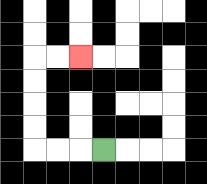{'start': '[4, 6]', 'end': '[3, 2]', 'path_directions': 'L,L,L,U,U,U,U,R,R', 'path_coordinates': '[[4, 6], [3, 6], [2, 6], [1, 6], [1, 5], [1, 4], [1, 3], [1, 2], [2, 2], [3, 2]]'}